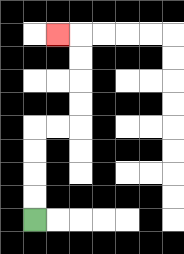{'start': '[1, 9]', 'end': '[2, 1]', 'path_directions': 'U,U,U,U,R,R,U,U,U,U,L', 'path_coordinates': '[[1, 9], [1, 8], [1, 7], [1, 6], [1, 5], [2, 5], [3, 5], [3, 4], [3, 3], [3, 2], [3, 1], [2, 1]]'}